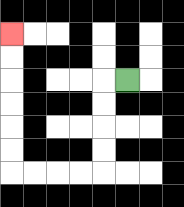{'start': '[5, 3]', 'end': '[0, 1]', 'path_directions': 'L,D,D,D,D,L,L,L,L,U,U,U,U,U,U', 'path_coordinates': '[[5, 3], [4, 3], [4, 4], [4, 5], [4, 6], [4, 7], [3, 7], [2, 7], [1, 7], [0, 7], [0, 6], [0, 5], [0, 4], [0, 3], [0, 2], [0, 1]]'}